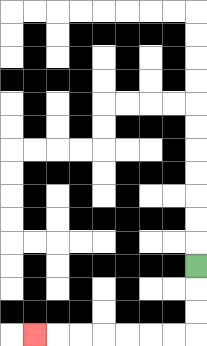{'start': '[8, 11]', 'end': '[1, 14]', 'path_directions': 'D,D,D,L,L,L,L,L,L,L', 'path_coordinates': '[[8, 11], [8, 12], [8, 13], [8, 14], [7, 14], [6, 14], [5, 14], [4, 14], [3, 14], [2, 14], [1, 14]]'}